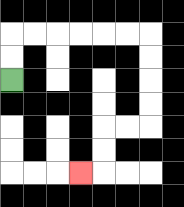{'start': '[0, 3]', 'end': '[3, 7]', 'path_directions': 'U,U,R,R,R,R,R,R,D,D,D,D,L,L,D,D,L', 'path_coordinates': '[[0, 3], [0, 2], [0, 1], [1, 1], [2, 1], [3, 1], [4, 1], [5, 1], [6, 1], [6, 2], [6, 3], [6, 4], [6, 5], [5, 5], [4, 5], [4, 6], [4, 7], [3, 7]]'}